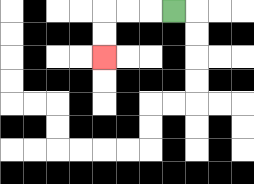{'start': '[7, 0]', 'end': '[4, 2]', 'path_directions': 'L,L,L,D,D', 'path_coordinates': '[[7, 0], [6, 0], [5, 0], [4, 0], [4, 1], [4, 2]]'}